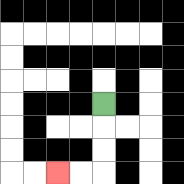{'start': '[4, 4]', 'end': '[2, 7]', 'path_directions': 'D,D,D,L,L', 'path_coordinates': '[[4, 4], [4, 5], [4, 6], [4, 7], [3, 7], [2, 7]]'}